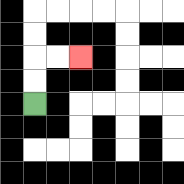{'start': '[1, 4]', 'end': '[3, 2]', 'path_directions': 'U,U,R,R', 'path_coordinates': '[[1, 4], [1, 3], [1, 2], [2, 2], [3, 2]]'}